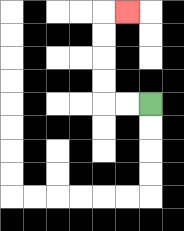{'start': '[6, 4]', 'end': '[5, 0]', 'path_directions': 'L,L,U,U,U,U,R', 'path_coordinates': '[[6, 4], [5, 4], [4, 4], [4, 3], [4, 2], [4, 1], [4, 0], [5, 0]]'}